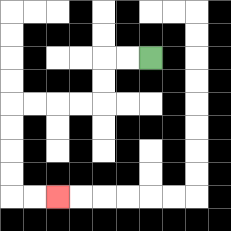{'start': '[6, 2]', 'end': '[2, 8]', 'path_directions': 'L,L,D,D,L,L,L,L,D,D,D,D,R,R', 'path_coordinates': '[[6, 2], [5, 2], [4, 2], [4, 3], [4, 4], [3, 4], [2, 4], [1, 4], [0, 4], [0, 5], [0, 6], [0, 7], [0, 8], [1, 8], [2, 8]]'}